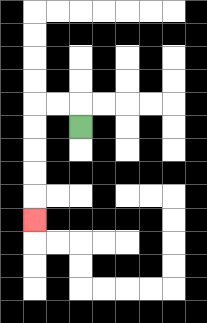{'start': '[3, 5]', 'end': '[1, 9]', 'path_directions': 'U,L,L,D,D,D,D,D', 'path_coordinates': '[[3, 5], [3, 4], [2, 4], [1, 4], [1, 5], [1, 6], [1, 7], [1, 8], [1, 9]]'}